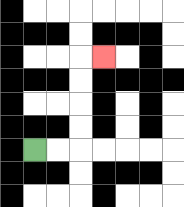{'start': '[1, 6]', 'end': '[4, 2]', 'path_directions': 'R,R,U,U,U,U,R', 'path_coordinates': '[[1, 6], [2, 6], [3, 6], [3, 5], [3, 4], [3, 3], [3, 2], [4, 2]]'}